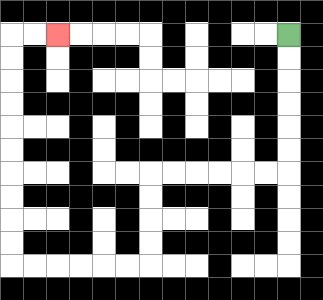{'start': '[12, 1]', 'end': '[2, 1]', 'path_directions': 'D,D,D,D,D,D,L,L,L,L,L,L,D,D,D,D,L,L,L,L,L,L,U,U,U,U,U,U,U,U,U,U,R,R', 'path_coordinates': '[[12, 1], [12, 2], [12, 3], [12, 4], [12, 5], [12, 6], [12, 7], [11, 7], [10, 7], [9, 7], [8, 7], [7, 7], [6, 7], [6, 8], [6, 9], [6, 10], [6, 11], [5, 11], [4, 11], [3, 11], [2, 11], [1, 11], [0, 11], [0, 10], [0, 9], [0, 8], [0, 7], [0, 6], [0, 5], [0, 4], [0, 3], [0, 2], [0, 1], [1, 1], [2, 1]]'}